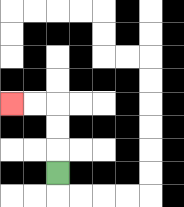{'start': '[2, 7]', 'end': '[0, 4]', 'path_directions': 'U,U,U,L,L', 'path_coordinates': '[[2, 7], [2, 6], [2, 5], [2, 4], [1, 4], [0, 4]]'}